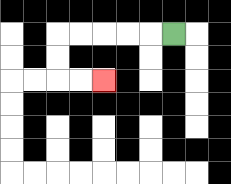{'start': '[7, 1]', 'end': '[4, 3]', 'path_directions': 'L,L,L,L,L,D,D,R,R', 'path_coordinates': '[[7, 1], [6, 1], [5, 1], [4, 1], [3, 1], [2, 1], [2, 2], [2, 3], [3, 3], [4, 3]]'}